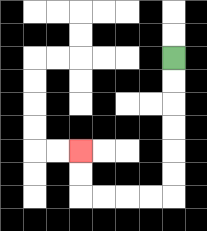{'start': '[7, 2]', 'end': '[3, 6]', 'path_directions': 'D,D,D,D,D,D,L,L,L,L,U,U', 'path_coordinates': '[[7, 2], [7, 3], [7, 4], [7, 5], [7, 6], [7, 7], [7, 8], [6, 8], [5, 8], [4, 8], [3, 8], [3, 7], [3, 6]]'}